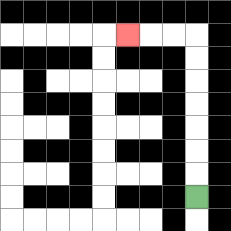{'start': '[8, 8]', 'end': '[5, 1]', 'path_directions': 'U,U,U,U,U,U,U,L,L,L', 'path_coordinates': '[[8, 8], [8, 7], [8, 6], [8, 5], [8, 4], [8, 3], [8, 2], [8, 1], [7, 1], [6, 1], [5, 1]]'}